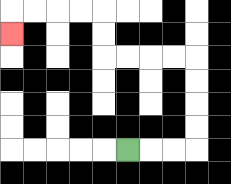{'start': '[5, 6]', 'end': '[0, 1]', 'path_directions': 'R,R,R,U,U,U,U,L,L,L,L,U,U,L,L,L,L,D', 'path_coordinates': '[[5, 6], [6, 6], [7, 6], [8, 6], [8, 5], [8, 4], [8, 3], [8, 2], [7, 2], [6, 2], [5, 2], [4, 2], [4, 1], [4, 0], [3, 0], [2, 0], [1, 0], [0, 0], [0, 1]]'}